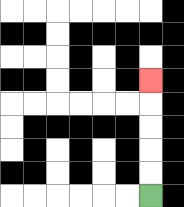{'start': '[6, 8]', 'end': '[6, 3]', 'path_directions': 'U,U,U,U,U', 'path_coordinates': '[[6, 8], [6, 7], [6, 6], [6, 5], [6, 4], [6, 3]]'}